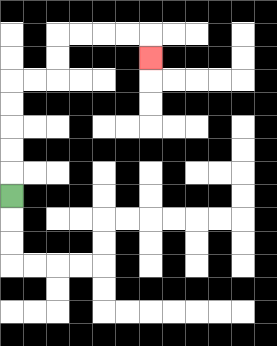{'start': '[0, 8]', 'end': '[6, 2]', 'path_directions': 'U,U,U,U,U,R,R,U,U,R,R,R,R,D', 'path_coordinates': '[[0, 8], [0, 7], [0, 6], [0, 5], [0, 4], [0, 3], [1, 3], [2, 3], [2, 2], [2, 1], [3, 1], [4, 1], [5, 1], [6, 1], [6, 2]]'}